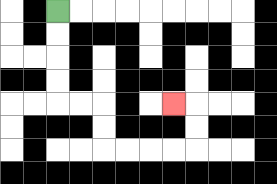{'start': '[2, 0]', 'end': '[7, 4]', 'path_directions': 'D,D,D,D,R,R,D,D,R,R,R,R,U,U,L', 'path_coordinates': '[[2, 0], [2, 1], [2, 2], [2, 3], [2, 4], [3, 4], [4, 4], [4, 5], [4, 6], [5, 6], [6, 6], [7, 6], [8, 6], [8, 5], [8, 4], [7, 4]]'}